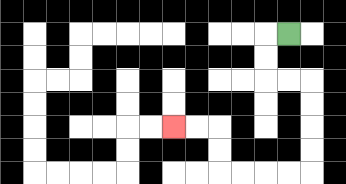{'start': '[12, 1]', 'end': '[7, 5]', 'path_directions': 'L,D,D,R,R,D,D,D,D,L,L,L,L,U,U,L,L', 'path_coordinates': '[[12, 1], [11, 1], [11, 2], [11, 3], [12, 3], [13, 3], [13, 4], [13, 5], [13, 6], [13, 7], [12, 7], [11, 7], [10, 7], [9, 7], [9, 6], [9, 5], [8, 5], [7, 5]]'}